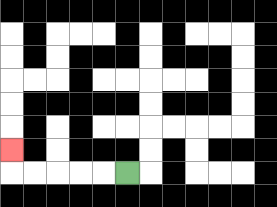{'start': '[5, 7]', 'end': '[0, 6]', 'path_directions': 'L,L,L,L,L,U', 'path_coordinates': '[[5, 7], [4, 7], [3, 7], [2, 7], [1, 7], [0, 7], [0, 6]]'}